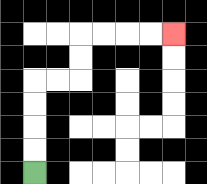{'start': '[1, 7]', 'end': '[7, 1]', 'path_directions': 'U,U,U,U,R,R,U,U,R,R,R,R', 'path_coordinates': '[[1, 7], [1, 6], [1, 5], [1, 4], [1, 3], [2, 3], [3, 3], [3, 2], [3, 1], [4, 1], [5, 1], [6, 1], [7, 1]]'}